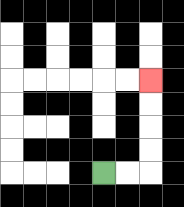{'start': '[4, 7]', 'end': '[6, 3]', 'path_directions': 'R,R,U,U,U,U', 'path_coordinates': '[[4, 7], [5, 7], [6, 7], [6, 6], [6, 5], [6, 4], [6, 3]]'}